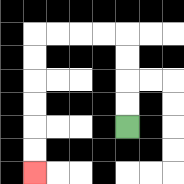{'start': '[5, 5]', 'end': '[1, 7]', 'path_directions': 'U,U,U,U,L,L,L,L,D,D,D,D,D,D', 'path_coordinates': '[[5, 5], [5, 4], [5, 3], [5, 2], [5, 1], [4, 1], [3, 1], [2, 1], [1, 1], [1, 2], [1, 3], [1, 4], [1, 5], [1, 6], [1, 7]]'}